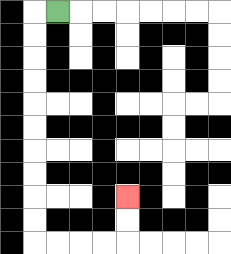{'start': '[2, 0]', 'end': '[5, 8]', 'path_directions': 'L,D,D,D,D,D,D,D,D,D,D,R,R,R,R,U,U', 'path_coordinates': '[[2, 0], [1, 0], [1, 1], [1, 2], [1, 3], [1, 4], [1, 5], [1, 6], [1, 7], [1, 8], [1, 9], [1, 10], [2, 10], [3, 10], [4, 10], [5, 10], [5, 9], [5, 8]]'}